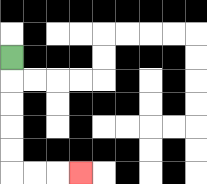{'start': '[0, 2]', 'end': '[3, 7]', 'path_directions': 'D,D,D,D,D,R,R,R', 'path_coordinates': '[[0, 2], [0, 3], [0, 4], [0, 5], [0, 6], [0, 7], [1, 7], [2, 7], [3, 7]]'}